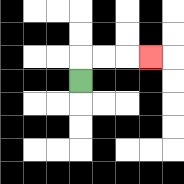{'start': '[3, 3]', 'end': '[6, 2]', 'path_directions': 'U,R,R,R', 'path_coordinates': '[[3, 3], [3, 2], [4, 2], [5, 2], [6, 2]]'}